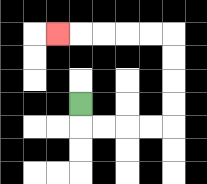{'start': '[3, 4]', 'end': '[2, 1]', 'path_directions': 'D,R,R,R,R,U,U,U,U,L,L,L,L,L', 'path_coordinates': '[[3, 4], [3, 5], [4, 5], [5, 5], [6, 5], [7, 5], [7, 4], [7, 3], [7, 2], [7, 1], [6, 1], [5, 1], [4, 1], [3, 1], [2, 1]]'}